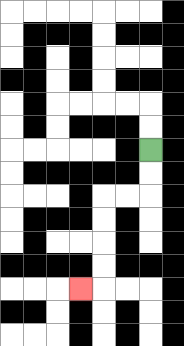{'start': '[6, 6]', 'end': '[3, 12]', 'path_directions': 'D,D,L,L,D,D,D,D,L', 'path_coordinates': '[[6, 6], [6, 7], [6, 8], [5, 8], [4, 8], [4, 9], [4, 10], [4, 11], [4, 12], [3, 12]]'}